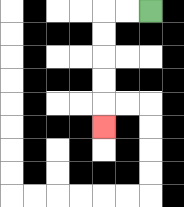{'start': '[6, 0]', 'end': '[4, 5]', 'path_directions': 'L,L,D,D,D,D,D', 'path_coordinates': '[[6, 0], [5, 0], [4, 0], [4, 1], [4, 2], [4, 3], [4, 4], [4, 5]]'}